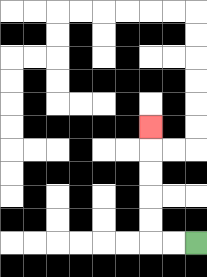{'start': '[8, 10]', 'end': '[6, 5]', 'path_directions': 'L,L,U,U,U,U,U', 'path_coordinates': '[[8, 10], [7, 10], [6, 10], [6, 9], [6, 8], [6, 7], [6, 6], [6, 5]]'}